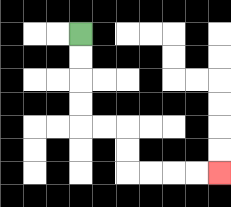{'start': '[3, 1]', 'end': '[9, 7]', 'path_directions': 'D,D,D,D,R,R,D,D,R,R,R,R', 'path_coordinates': '[[3, 1], [3, 2], [3, 3], [3, 4], [3, 5], [4, 5], [5, 5], [5, 6], [5, 7], [6, 7], [7, 7], [8, 7], [9, 7]]'}